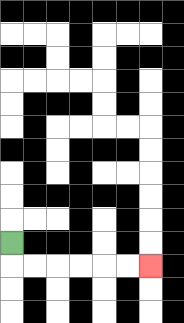{'start': '[0, 10]', 'end': '[6, 11]', 'path_directions': 'D,R,R,R,R,R,R', 'path_coordinates': '[[0, 10], [0, 11], [1, 11], [2, 11], [3, 11], [4, 11], [5, 11], [6, 11]]'}